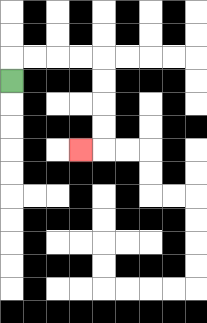{'start': '[0, 3]', 'end': '[3, 6]', 'path_directions': 'U,R,R,R,R,D,D,D,D,L', 'path_coordinates': '[[0, 3], [0, 2], [1, 2], [2, 2], [3, 2], [4, 2], [4, 3], [4, 4], [4, 5], [4, 6], [3, 6]]'}